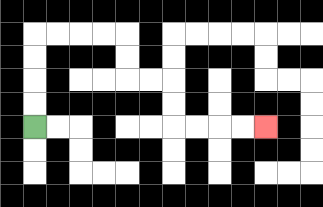{'start': '[1, 5]', 'end': '[11, 5]', 'path_directions': 'U,U,U,U,R,R,R,R,D,D,R,R,D,D,R,R,R,R', 'path_coordinates': '[[1, 5], [1, 4], [1, 3], [1, 2], [1, 1], [2, 1], [3, 1], [4, 1], [5, 1], [5, 2], [5, 3], [6, 3], [7, 3], [7, 4], [7, 5], [8, 5], [9, 5], [10, 5], [11, 5]]'}